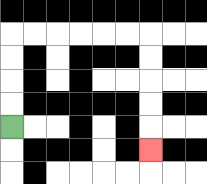{'start': '[0, 5]', 'end': '[6, 6]', 'path_directions': 'U,U,U,U,R,R,R,R,R,R,D,D,D,D,D', 'path_coordinates': '[[0, 5], [0, 4], [0, 3], [0, 2], [0, 1], [1, 1], [2, 1], [3, 1], [4, 1], [5, 1], [6, 1], [6, 2], [6, 3], [6, 4], [6, 5], [6, 6]]'}